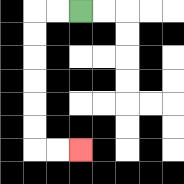{'start': '[3, 0]', 'end': '[3, 6]', 'path_directions': 'L,L,D,D,D,D,D,D,R,R', 'path_coordinates': '[[3, 0], [2, 0], [1, 0], [1, 1], [1, 2], [1, 3], [1, 4], [1, 5], [1, 6], [2, 6], [3, 6]]'}